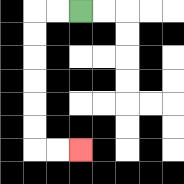{'start': '[3, 0]', 'end': '[3, 6]', 'path_directions': 'L,L,D,D,D,D,D,D,R,R', 'path_coordinates': '[[3, 0], [2, 0], [1, 0], [1, 1], [1, 2], [1, 3], [1, 4], [1, 5], [1, 6], [2, 6], [3, 6]]'}